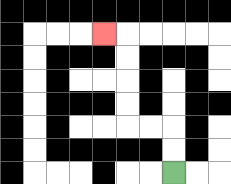{'start': '[7, 7]', 'end': '[4, 1]', 'path_directions': 'U,U,L,L,U,U,U,U,L', 'path_coordinates': '[[7, 7], [7, 6], [7, 5], [6, 5], [5, 5], [5, 4], [5, 3], [5, 2], [5, 1], [4, 1]]'}